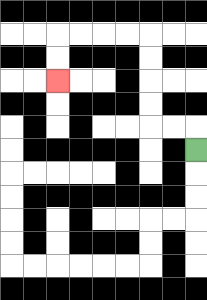{'start': '[8, 6]', 'end': '[2, 3]', 'path_directions': 'U,L,L,U,U,U,U,L,L,L,L,D,D', 'path_coordinates': '[[8, 6], [8, 5], [7, 5], [6, 5], [6, 4], [6, 3], [6, 2], [6, 1], [5, 1], [4, 1], [3, 1], [2, 1], [2, 2], [2, 3]]'}